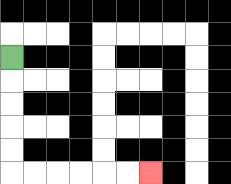{'start': '[0, 2]', 'end': '[6, 7]', 'path_directions': 'D,D,D,D,D,R,R,R,R,R,R', 'path_coordinates': '[[0, 2], [0, 3], [0, 4], [0, 5], [0, 6], [0, 7], [1, 7], [2, 7], [3, 7], [4, 7], [5, 7], [6, 7]]'}